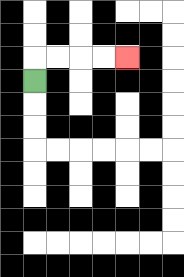{'start': '[1, 3]', 'end': '[5, 2]', 'path_directions': 'U,R,R,R,R', 'path_coordinates': '[[1, 3], [1, 2], [2, 2], [3, 2], [4, 2], [5, 2]]'}